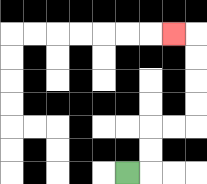{'start': '[5, 7]', 'end': '[7, 1]', 'path_directions': 'R,U,U,R,R,U,U,U,U,L', 'path_coordinates': '[[5, 7], [6, 7], [6, 6], [6, 5], [7, 5], [8, 5], [8, 4], [8, 3], [8, 2], [8, 1], [7, 1]]'}